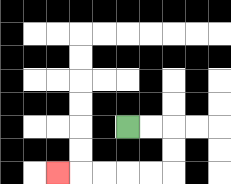{'start': '[5, 5]', 'end': '[2, 7]', 'path_directions': 'R,R,D,D,L,L,L,L,L', 'path_coordinates': '[[5, 5], [6, 5], [7, 5], [7, 6], [7, 7], [6, 7], [5, 7], [4, 7], [3, 7], [2, 7]]'}